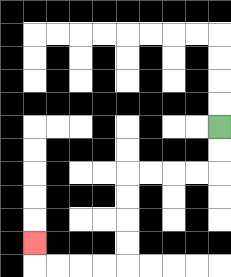{'start': '[9, 5]', 'end': '[1, 10]', 'path_directions': 'D,D,L,L,L,L,D,D,D,D,L,L,L,L,U', 'path_coordinates': '[[9, 5], [9, 6], [9, 7], [8, 7], [7, 7], [6, 7], [5, 7], [5, 8], [5, 9], [5, 10], [5, 11], [4, 11], [3, 11], [2, 11], [1, 11], [1, 10]]'}